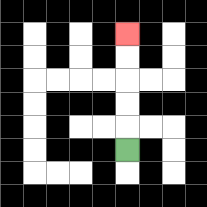{'start': '[5, 6]', 'end': '[5, 1]', 'path_directions': 'U,U,U,U,U', 'path_coordinates': '[[5, 6], [5, 5], [5, 4], [5, 3], [5, 2], [5, 1]]'}